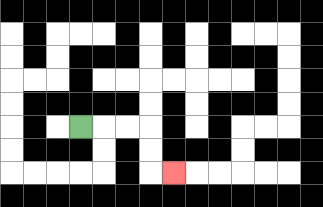{'start': '[3, 5]', 'end': '[7, 7]', 'path_directions': 'R,R,R,D,D,R', 'path_coordinates': '[[3, 5], [4, 5], [5, 5], [6, 5], [6, 6], [6, 7], [7, 7]]'}